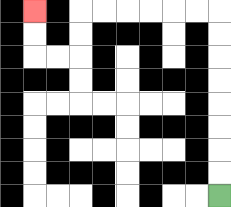{'start': '[9, 8]', 'end': '[1, 0]', 'path_directions': 'U,U,U,U,U,U,U,U,L,L,L,L,L,L,D,D,L,L,U,U', 'path_coordinates': '[[9, 8], [9, 7], [9, 6], [9, 5], [9, 4], [9, 3], [9, 2], [9, 1], [9, 0], [8, 0], [7, 0], [6, 0], [5, 0], [4, 0], [3, 0], [3, 1], [3, 2], [2, 2], [1, 2], [1, 1], [1, 0]]'}